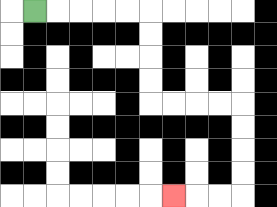{'start': '[1, 0]', 'end': '[7, 8]', 'path_directions': 'R,R,R,R,R,D,D,D,D,R,R,R,R,D,D,D,D,L,L,L', 'path_coordinates': '[[1, 0], [2, 0], [3, 0], [4, 0], [5, 0], [6, 0], [6, 1], [6, 2], [6, 3], [6, 4], [7, 4], [8, 4], [9, 4], [10, 4], [10, 5], [10, 6], [10, 7], [10, 8], [9, 8], [8, 8], [7, 8]]'}